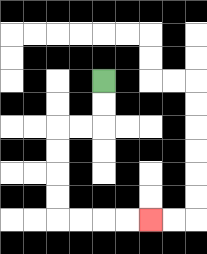{'start': '[4, 3]', 'end': '[6, 9]', 'path_directions': 'D,D,L,L,D,D,D,D,R,R,R,R', 'path_coordinates': '[[4, 3], [4, 4], [4, 5], [3, 5], [2, 5], [2, 6], [2, 7], [2, 8], [2, 9], [3, 9], [4, 9], [5, 9], [6, 9]]'}